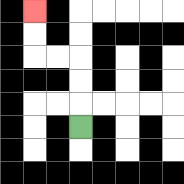{'start': '[3, 5]', 'end': '[1, 0]', 'path_directions': 'U,U,U,L,L,U,U', 'path_coordinates': '[[3, 5], [3, 4], [3, 3], [3, 2], [2, 2], [1, 2], [1, 1], [1, 0]]'}